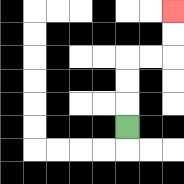{'start': '[5, 5]', 'end': '[7, 0]', 'path_directions': 'U,U,U,R,R,U,U', 'path_coordinates': '[[5, 5], [5, 4], [5, 3], [5, 2], [6, 2], [7, 2], [7, 1], [7, 0]]'}